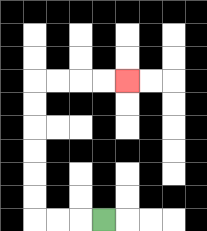{'start': '[4, 9]', 'end': '[5, 3]', 'path_directions': 'L,L,L,U,U,U,U,U,U,R,R,R,R', 'path_coordinates': '[[4, 9], [3, 9], [2, 9], [1, 9], [1, 8], [1, 7], [1, 6], [1, 5], [1, 4], [1, 3], [2, 3], [3, 3], [4, 3], [5, 3]]'}